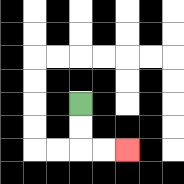{'start': '[3, 4]', 'end': '[5, 6]', 'path_directions': 'D,D,R,R', 'path_coordinates': '[[3, 4], [3, 5], [3, 6], [4, 6], [5, 6]]'}